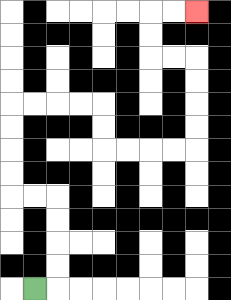{'start': '[1, 12]', 'end': '[8, 0]', 'path_directions': 'R,U,U,U,U,L,L,U,U,U,U,R,R,R,R,D,D,R,R,R,R,U,U,U,U,L,L,U,U,R,R', 'path_coordinates': '[[1, 12], [2, 12], [2, 11], [2, 10], [2, 9], [2, 8], [1, 8], [0, 8], [0, 7], [0, 6], [0, 5], [0, 4], [1, 4], [2, 4], [3, 4], [4, 4], [4, 5], [4, 6], [5, 6], [6, 6], [7, 6], [8, 6], [8, 5], [8, 4], [8, 3], [8, 2], [7, 2], [6, 2], [6, 1], [6, 0], [7, 0], [8, 0]]'}